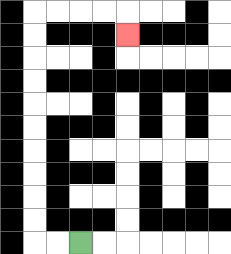{'start': '[3, 10]', 'end': '[5, 1]', 'path_directions': 'L,L,U,U,U,U,U,U,U,U,U,U,R,R,R,R,D', 'path_coordinates': '[[3, 10], [2, 10], [1, 10], [1, 9], [1, 8], [1, 7], [1, 6], [1, 5], [1, 4], [1, 3], [1, 2], [1, 1], [1, 0], [2, 0], [3, 0], [4, 0], [5, 0], [5, 1]]'}